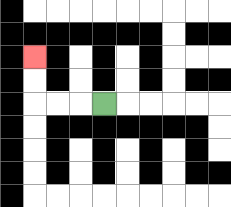{'start': '[4, 4]', 'end': '[1, 2]', 'path_directions': 'L,L,L,U,U', 'path_coordinates': '[[4, 4], [3, 4], [2, 4], [1, 4], [1, 3], [1, 2]]'}